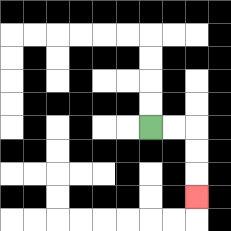{'start': '[6, 5]', 'end': '[8, 8]', 'path_directions': 'R,R,D,D,D', 'path_coordinates': '[[6, 5], [7, 5], [8, 5], [8, 6], [8, 7], [8, 8]]'}